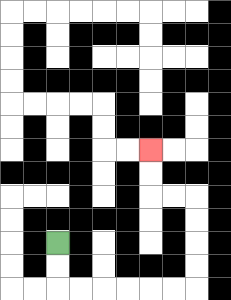{'start': '[2, 10]', 'end': '[6, 6]', 'path_directions': 'D,D,R,R,R,R,R,R,U,U,U,U,L,L,U,U', 'path_coordinates': '[[2, 10], [2, 11], [2, 12], [3, 12], [4, 12], [5, 12], [6, 12], [7, 12], [8, 12], [8, 11], [8, 10], [8, 9], [8, 8], [7, 8], [6, 8], [6, 7], [6, 6]]'}